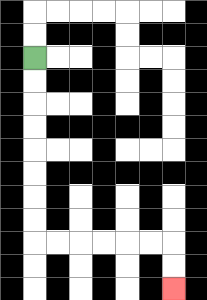{'start': '[1, 2]', 'end': '[7, 12]', 'path_directions': 'D,D,D,D,D,D,D,D,R,R,R,R,R,R,D,D', 'path_coordinates': '[[1, 2], [1, 3], [1, 4], [1, 5], [1, 6], [1, 7], [1, 8], [1, 9], [1, 10], [2, 10], [3, 10], [4, 10], [5, 10], [6, 10], [7, 10], [7, 11], [7, 12]]'}